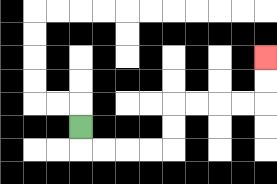{'start': '[3, 5]', 'end': '[11, 2]', 'path_directions': 'D,R,R,R,R,U,U,R,R,R,R,U,U', 'path_coordinates': '[[3, 5], [3, 6], [4, 6], [5, 6], [6, 6], [7, 6], [7, 5], [7, 4], [8, 4], [9, 4], [10, 4], [11, 4], [11, 3], [11, 2]]'}